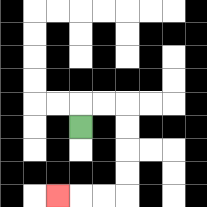{'start': '[3, 5]', 'end': '[2, 8]', 'path_directions': 'U,R,R,D,D,D,D,L,L,L', 'path_coordinates': '[[3, 5], [3, 4], [4, 4], [5, 4], [5, 5], [5, 6], [5, 7], [5, 8], [4, 8], [3, 8], [2, 8]]'}